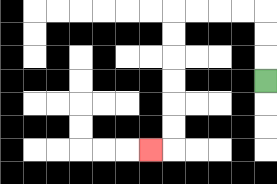{'start': '[11, 3]', 'end': '[6, 6]', 'path_directions': 'U,U,U,L,L,L,L,D,D,D,D,D,D,L', 'path_coordinates': '[[11, 3], [11, 2], [11, 1], [11, 0], [10, 0], [9, 0], [8, 0], [7, 0], [7, 1], [7, 2], [7, 3], [7, 4], [7, 5], [7, 6], [6, 6]]'}